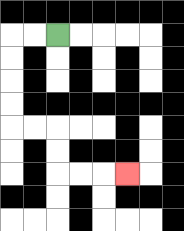{'start': '[2, 1]', 'end': '[5, 7]', 'path_directions': 'L,L,D,D,D,D,R,R,D,D,R,R,R', 'path_coordinates': '[[2, 1], [1, 1], [0, 1], [0, 2], [0, 3], [0, 4], [0, 5], [1, 5], [2, 5], [2, 6], [2, 7], [3, 7], [4, 7], [5, 7]]'}